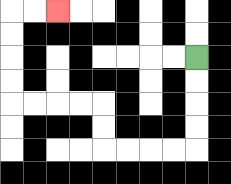{'start': '[8, 2]', 'end': '[2, 0]', 'path_directions': 'D,D,D,D,L,L,L,L,U,U,L,L,L,L,U,U,U,U,R,R', 'path_coordinates': '[[8, 2], [8, 3], [8, 4], [8, 5], [8, 6], [7, 6], [6, 6], [5, 6], [4, 6], [4, 5], [4, 4], [3, 4], [2, 4], [1, 4], [0, 4], [0, 3], [0, 2], [0, 1], [0, 0], [1, 0], [2, 0]]'}